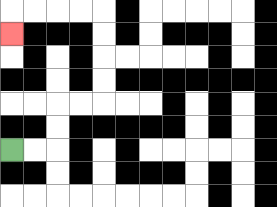{'start': '[0, 6]', 'end': '[0, 1]', 'path_directions': 'R,R,U,U,R,R,U,U,U,U,L,L,L,L,D', 'path_coordinates': '[[0, 6], [1, 6], [2, 6], [2, 5], [2, 4], [3, 4], [4, 4], [4, 3], [4, 2], [4, 1], [4, 0], [3, 0], [2, 0], [1, 0], [0, 0], [0, 1]]'}